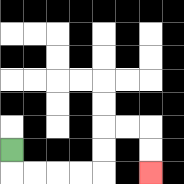{'start': '[0, 6]', 'end': '[6, 7]', 'path_directions': 'D,R,R,R,R,U,U,R,R,D,D', 'path_coordinates': '[[0, 6], [0, 7], [1, 7], [2, 7], [3, 7], [4, 7], [4, 6], [4, 5], [5, 5], [6, 5], [6, 6], [6, 7]]'}